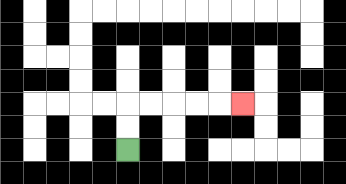{'start': '[5, 6]', 'end': '[10, 4]', 'path_directions': 'U,U,R,R,R,R,R', 'path_coordinates': '[[5, 6], [5, 5], [5, 4], [6, 4], [7, 4], [8, 4], [9, 4], [10, 4]]'}